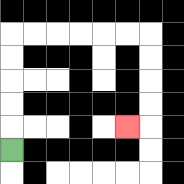{'start': '[0, 6]', 'end': '[5, 5]', 'path_directions': 'U,U,U,U,U,R,R,R,R,R,R,D,D,D,D,L', 'path_coordinates': '[[0, 6], [0, 5], [0, 4], [0, 3], [0, 2], [0, 1], [1, 1], [2, 1], [3, 1], [4, 1], [5, 1], [6, 1], [6, 2], [6, 3], [6, 4], [6, 5], [5, 5]]'}